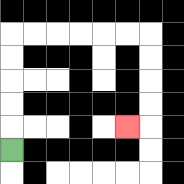{'start': '[0, 6]', 'end': '[5, 5]', 'path_directions': 'U,U,U,U,U,R,R,R,R,R,R,D,D,D,D,L', 'path_coordinates': '[[0, 6], [0, 5], [0, 4], [0, 3], [0, 2], [0, 1], [1, 1], [2, 1], [3, 1], [4, 1], [5, 1], [6, 1], [6, 2], [6, 3], [6, 4], [6, 5], [5, 5]]'}